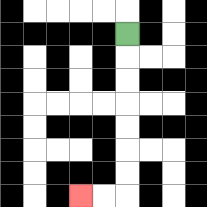{'start': '[5, 1]', 'end': '[3, 8]', 'path_directions': 'D,D,D,D,D,D,D,L,L', 'path_coordinates': '[[5, 1], [5, 2], [5, 3], [5, 4], [5, 5], [5, 6], [5, 7], [5, 8], [4, 8], [3, 8]]'}